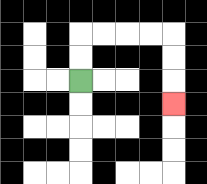{'start': '[3, 3]', 'end': '[7, 4]', 'path_directions': 'U,U,R,R,R,R,D,D,D', 'path_coordinates': '[[3, 3], [3, 2], [3, 1], [4, 1], [5, 1], [6, 1], [7, 1], [7, 2], [7, 3], [7, 4]]'}